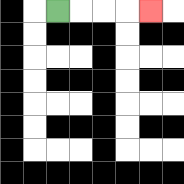{'start': '[2, 0]', 'end': '[6, 0]', 'path_directions': 'R,R,R,R', 'path_coordinates': '[[2, 0], [3, 0], [4, 0], [5, 0], [6, 0]]'}